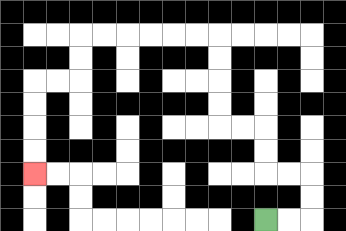{'start': '[11, 9]', 'end': '[1, 7]', 'path_directions': 'R,R,U,U,L,L,U,U,L,L,U,U,U,U,L,L,L,L,L,L,D,D,L,L,D,D,D,D', 'path_coordinates': '[[11, 9], [12, 9], [13, 9], [13, 8], [13, 7], [12, 7], [11, 7], [11, 6], [11, 5], [10, 5], [9, 5], [9, 4], [9, 3], [9, 2], [9, 1], [8, 1], [7, 1], [6, 1], [5, 1], [4, 1], [3, 1], [3, 2], [3, 3], [2, 3], [1, 3], [1, 4], [1, 5], [1, 6], [1, 7]]'}